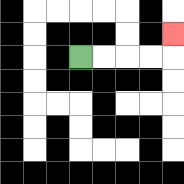{'start': '[3, 2]', 'end': '[7, 1]', 'path_directions': 'R,R,R,R,U', 'path_coordinates': '[[3, 2], [4, 2], [5, 2], [6, 2], [7, 2], [7, 1]]'}